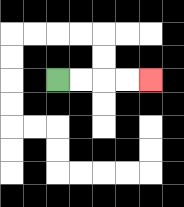{'start': '[2, 3]', 'end': '[6, 3]', 'path_directions': 'R,R,R,R', 'path_coordinates': '[[2, 3], [3, 3], [4, 3], [5, 3], [6, 3]]'}